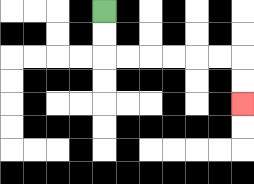{'start': '[4, 0]', 'end': '[10, 4]', 'path_directions': 'D,D,R,R,R,R,R,R,D,D', 'path_coordinates': '[[4, 0], [4, 1], [4, 2], [5, 2], [6, 2], [7, 2], [8, 2], [9, 2], [10, 2], [10, 3], [10, 4]]'}